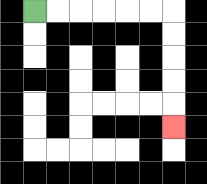{'start': '[1, 0]', 'end': '[7, 5]', 'path_directions': 'R,R,R,R,R,R,D,D,D,D,D', 'path_coordinates': '[[1, 0], [2, 0], [3, 0], [4, 0], [5, 0], [6, 0], [7, 0], [7, 1], [7, 2], [7, 3], [7, 4], [7, 5]]'}